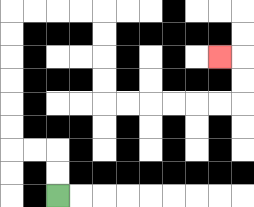{'start': '[2, 8]', 'end': '[9, 2]', 'path_directions': 'U,U,L,L,U,U,U,U,U,U,R,R,R,R,D,D,D,D,R,R,R,R,R,R,U,U,L', 'path_coordinates': '[[2, 8], [2, 7], [2, 6], [1, 6], [0, 6], [0, 5], [0, 4], [0, 3], [0, 2], [0, 1], [0, 0], [1, 0], [2, 0], [3, 0], [4, 0], [4, 1], [4, 2], [4, 3], [4, 4], [5, 4], [6, 4], [7, 4], [8, 4], [9, 4], [10, 4], [10, 3], [10, 2], [9, 2]]'}